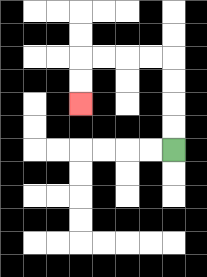{'start': '[7, 6]', 'end': '[3, 4]', 'path_directions': 'U,U,U,U,L,L,L,L,D,D', 'path_coordinates': '[[7, 6], [7, 5], [7, 4], [7, 3], [7, 2], [6, 2], [5, 2], [4, 2], [3, 2], [3, 3], [3, 4]]'}